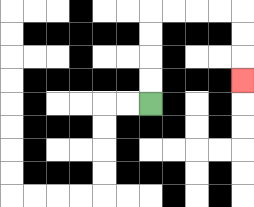{'start': '[6, 4]', 'end': '[10, 3]', 'path_directions': 'U,U,U,U,R,R,R,R,D,D,D', 'path_coordinates': '[[6, 4], [6, 3], [6, 2], [6, 1], [6, 0], [7, 0], [8, 0], [9, 0], [10, 0], [10, 1], [10, 2], [10, 3]]'}